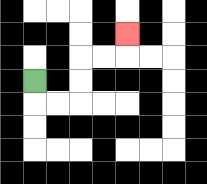{'start': '[1, 3]', 'end': '[5, 1]', 'path_directions': 'D,R,R,U,U,R,R,U', 'path_coordinates': '[[1, 3], [1, 4], [2, 4], [3, 4], [3, 3], [3, 2], [4, 2], [5, 2], [5, 1]]'}